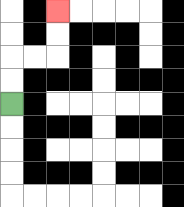{'start': '[0, 4]', 'end': '[2, 0]', 'path_directions': 'U,U,R,R,U,U', 'path_coordinates': '[[0, 4], [0, 3], [0, 2], [1, 2], [2, 2], [2, 1], [2, 0]]'}